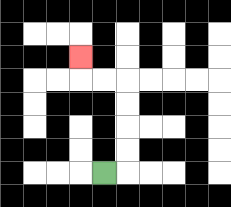{'start': '[4, 7]', 'end': '[3, 2]', 'path_directions': 'R,U,U,U,U,L,L,U', 'path_coordinates': '[[4, 7], [5, 7], [5, 6], [5, 5], [5, 4], [5, 3], [4, 3], [3, 3], [3, 2]]'}